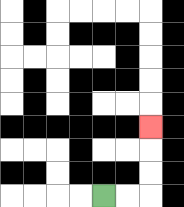{'start': '[4, 8]', 'end': '[6, 5]', 'path_directions': 'R,R,U,U,U', 'path_coordinates': '[[4, 8], [5, 8], [6, 8], [6, 7], [6, 6], [6, 5]]'}